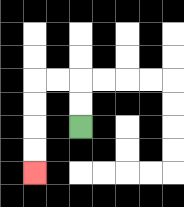{'start': '[3, 5]', 'end': '[1, 7]', 'path_directions': 'U,U,L,L,D,D,D,D', 'path_coordinates': '[[3, 5], [3, 4], [3, 3], [2, 3], [1, 3], [1, 4], [1, 5], [1, 6], [1, 7]]'}